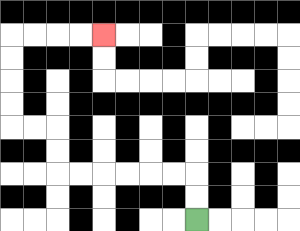{'start': '[8, 9]', 'end': '[4, 1]', 'path_directions': 'U,U,L,L,L,L,L,L,U,U,L,L,U,U,U,U,R,R,R,R', 'path_coordinates': '[[8, 9], [8, 8], [8, 7], [7, 7], [6, 7], [5, 7], [4, 7], [3, 7], [2, 7], [2, 6], [2, 5], [1, 5], [0, 5], [0, 4], [0, 3], [0, 2], [0, 1], [1, 1], [2, 1], [3, 1], [4, 1]]'}